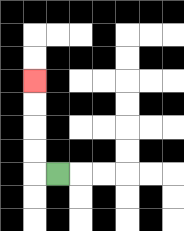{'start': '[2, 7]', 'end': '[1, 3]', 'path_directions': 'L,U,U,U,U', 'path_coordinates': '[[2, 7], [1, 7], [1, 6], [1, 5], [1, 4], [1, 3]]'}